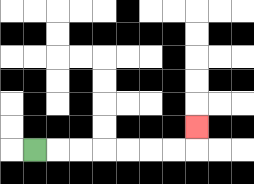{'start': '[1, 6]', 'end': '[8, 5]', 'path_directions': 'R,R,R,R,R,R,R,U', 'path_coordinates': '[[1, 6], [2, 6], [3, 6], [4, 6], [5, 6], [6, 6], [7, 6], [8, 6], [8, 5]]'}